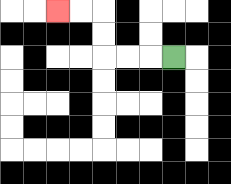{'start': '[7, 2]', 'end': '[2, 0]', 'path_directions': 'L,L,L,U,U,L,L', 'path_coordinates': '[[7, 2], [6, 2], [5, 2], [4, 2], [4, 1], [4, 0], [3, 0], [2, 0]]'}